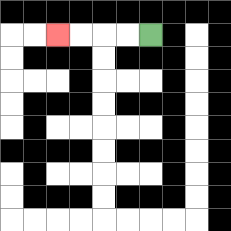{'start': '[6, 1]', 'end': '[2, 1]', 'path_directions': 'L,L,L,L', 'path_coordinates': '[[6, 1], [5, 1], [4, 1], [3, 1], [2, 1]]'}